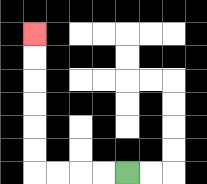{'start': '[5, 7]', 'end': '[1, 1]', 'path_directions': 'L,L,L,L,U,U,U,U,U,U', 'path_coordinates': '[[5, 7], [4, 7], [3, 7], [2, 7], [1, 7], [1, 6], [1, 5], [1, 4], [1, 3], [1, 2], [1, 1]]'}